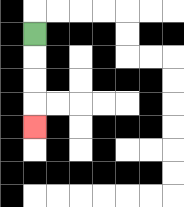{'start': '[1, 1]', 'end': '[1, 5]', 'path_directions': 'D,D,D,D', 'path_coordinates': '[[1, 1], [1, 2], [1, 3], [1, 4], [1, 5]]'}